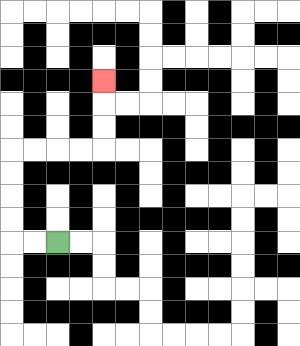{'start': '[2, 10]', 'end': '[4, 3]', 'path_directions': 'L,L,U,U,U,U,R,R,R,R,U,U,U', 'path_coordinates': '[[2, 10], [1, 10], [0, 10], [0, 9], [0, 8], [0, 7], [0, 6], [1, 6], [2, 6], [3, 6], [4, 6], [4, 5], [4, 4], [4, 3]]'}